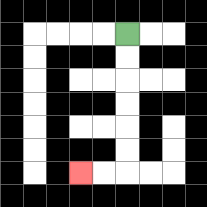{'start': '[5, 1]', 'end': '[3, 7]', 'path_directions': 'D,D,D,D,D,D,L,L', 'path_coordinates': '[[5, 1], [5, 2], [5, 3], [5, 4], [5, 5], [5, 6], [5, 7], [4, 7], [3, 7]]'}